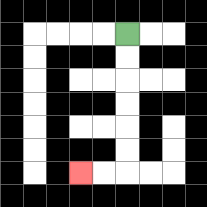{'start': '[5, 1]', 'end': '[3, 7]', 'path_directions': 'D,D,D,D,D,D,L,L', 'path_coordinates': '[[5, 1], [5, 2], [5, 3], [5, 4], [5, 5], [5, 6], [5, 7], [4, 7], [3, 7]]'}